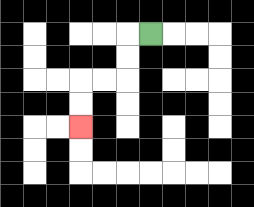{'start': '[6, 1]', 'end': '[3, 5]', 'path_directions': 'L,D,D,L,L,D,D', 'path_coordinates': '[[6, 1], [5, 1], [5, 2], [5, 3], [4, 3], [3, 3], [3, 4], [3, 5]]'}